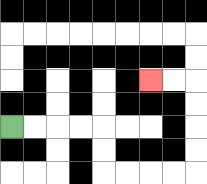{'start': '[0, 5]', 'end': '[6, 3]', 'path_directions': 'R,R,R,R,D,D,R,R,R,R,U,U,U,U,L,L', 'path_coordinates': '[[0, 5], [1, 5], [2, 5], [3, 5], [4, 5], [4, 6], [4, 7], [5, 7], [6, 7], [7, 7], [8, 7], [8, 6], [8, 5], [8, 4], [8, 3], [7, 3], [6, 3]]'}